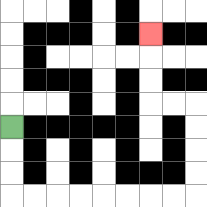{'start': '[0, 5]', 'end': '[6, 1]', 'path_directions': 'D,D,D,R,R,R,R,R,R,R,R,U,U,U,U,L,L,U,U,U', 'path_coordinates': '[[0, 5], [0, 6], [0, 7], [0, 8], [1, 8], [2, 8], [3, 8], [4, 8], [5, 8], [6, 8], [7, 8], [8, 8], [8, 7], [8, 6], [8, 5], [8, 4], [7, 4], [6, 4], [6, 3], [6, 2], [6, 1]]'}